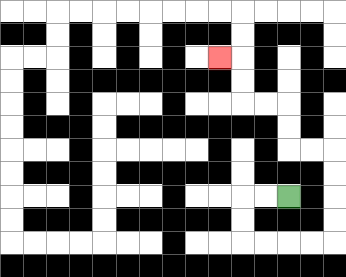{'start': '[12, 8]', 'end': '[9, 2]', 'path_directions': 'L,L,D,D,R,R,R,R,U,U,U,U,L,L,U,U,L,L,U,U,L', 'path_coordinates': '[[12, 8], [11, 8], [10, 8], [10, 9], [10, 10], [11, 10], [12, 10], [13, 10], [14, 10], [14, 9], [14, 8], [14, 7], [14, 6], [13, 6], [12, 6], [12, 5], [12, 4], [11, 4], [10, 4], [10, 3], [10, 2], [9, 2]]'}